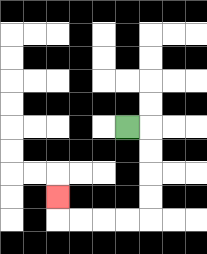{'start': '[5, 5]', 'end': '[2, 8]', 'path_directions': 'R,D,D,D,D,L,L,L,L,U', 'path_coordinates': '[[5, 5], [6, 5], [6, 6], [6, 7], [6, 8], [6, 9], [5, 9], [4, 9], [3, 9], [2, 9], [2, 8]]'}